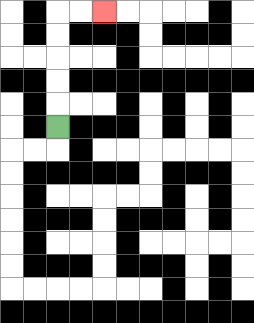{'start': '[2, 5]', 'end': '[4, 0]', 'path_directions': 'U,U,U,U,U,R,R', 'path_coordinates': '[[2, 5], [2, 4], [2, 3], [2, 2], [2, 1], [2, 0], [3, 0], [4, 0]]'}